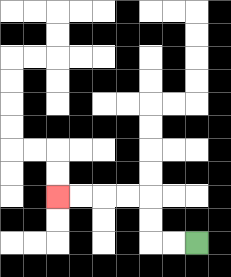{'start': '[8, 10]', 'end': '[2, 8]', 'path_directions': 'L,L,U,U,L,L,L,L', 'path_coordinates': '[[8, 10], [7, 10], [6, 10], [6, 9], [6, 8], [5, 8], [4, 8], [3, 8], [2, 8]]'}